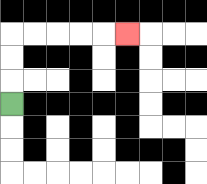{'start': '[0, 4]', 'end': '[5, 1]', 'path_directions': 'U,U,U,R,R,R,R,R', 'path_coordinates': '[[0, 4], [0, 3], [0, 2], [0, 1], [1, 1], [2, 1], [3, 1], [4, 1], [5, 1]]'}